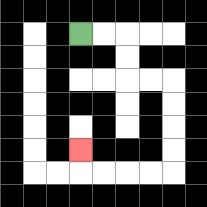{'start': '[3, 1]', 'end': '[3, 6]', 'path_directions': 'R,R,D,D,R,R,D,D,D,D,L,L,L,L,U', 'path_coordinates': '[[3, 1], [4, 1], [5, 1], [5, 2], [5, 3], [6, 3], [7, 3], [7, 4], [7, 5], [7, 6], [7, 7], [6, 7], [5, 7], [4, 7], [3, 7], [3, 6]]'}